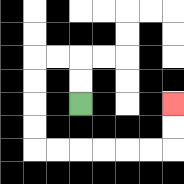{'start': '[3, 4]', 'end': '[7, 4]', 'path_directions': 'U,U,L,L,D,D,D,D,R,R,R,R,R,R,U,U', 'path_coordinates': '[[3, 4], [3, 3], [3, 2], [2, 2], [1, 2], [1, 3], [1, 4], [1, 5], [1, 6], [2, 6], [3, 6], [4, 6], [5, 6], [6, 6], [7, 6], [7, 5], [7, 4]]'}